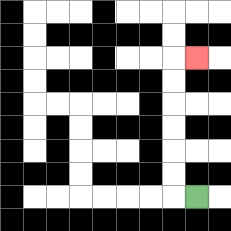{'start': '[8, 8]', 'end': '[8, 2]', 'path_directions': 'L,U,U,U,U,U,U,R', 'path_coordinates': '[[8, 8], [7, 8], [7, 7], [7, 6], [7, 5], [7, 4], [7, 3], [7, 2], [8, 2]]'}